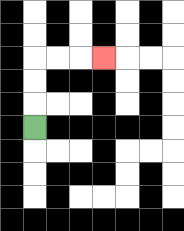{'start': '[1, 5]', 'end': '[4, 2]', 'path_directions': 'U,U,U,R,R,R', 'path_coordinates': '[[1, 5], [1, 4], [1, 3], [1, 2], [2, 2], [3, 2], [4, 2]]'}